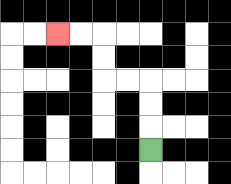{'start': '[6, 6]', 'end': '[2, 1]', 'path_directions': 'U,U,U,L,L,U,U,L,L', 'path_coordinates': '[[6, 6], [6, 5], [6, 4], [6, 3], [5, 3], [4, 3], [4, 2], [4, 1], [3, 1], [2, 1]]'}